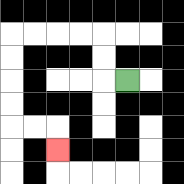{'start': '[5, 3]', 'end': '[2, 6]', 'path_directions': 'L,U,U,L,L,L,L,D,D,D,D,R,R,D', 'path_coordinates': '[[5, 3], [4, 3], [4, 2], [4, 1], [3, 1], [2, 1], [1, 1], [0, 1], [0, 2], [0, 3], [0, 4], [0, 5], [1, 5], [2, 5], [2, 6]]'}